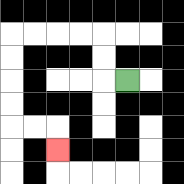{'start': '[5, 3]', 'end': '[2, 6]', 'path_directions': 'L,U,U,L,L,L,L,D,D,D,D,R,R,D', 'path_coordinates': '[[5, 3], [4, 3], [4, 2], [4, 1], [3, 1], [2, 1], [1, 1], [0, 1], [0, 2], [0, 3], [0, 4], [0, 5], [1, 5], [2, 5], [2, 6]]'}